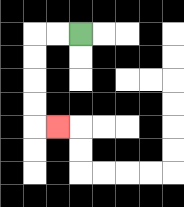{'start': '[3, 1]', 'end': '[2, 5]', 'path_directions': 'L,L,D,D,D,D,R', 'path_coordinates': '[[3, 1], [2, 1], [1, 1], [1, 2], [1, 3], [1, 4], [1, 5], [2, 5]]'}